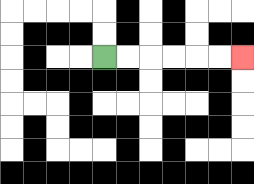{'start': '[4, 2]', 'end': '[10, 2]', 'path_directions': 'R,R,R,R,R,R', 'path_coordinates': '[[4, 2], [5, 2], [6, 2], [7, 2], [8, 2], [9, 2], [10, 2]]'}